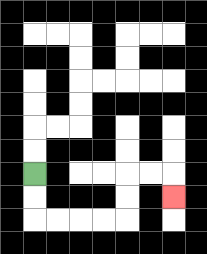{'start': '[1, 7]', 'end': '[7, 8]', 'path_directions': 'D,D,R,R,R,R,U,U,R,R,D', 'path_coordinates': '[[1, 7], [1, 8], [1, 9], [2, 9], [3, 9], [4, 9], [5, 9], [5, 8], [5, 7], [6, 7], [7, 7], [7, 8]]'}